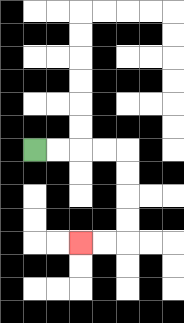{'start': '[1, 6]', 'end': '[3, 10]', 'path_directions': 'R,R,R,R,D,D,D,D,L,L', 'path_coordinates': '[[1, 6], [2, 6], [3, 6], [4, 6], [5, 6], [5, 7], [5, 8], [5, 9], [5, 10], [4, 10], [3, 10]]'}